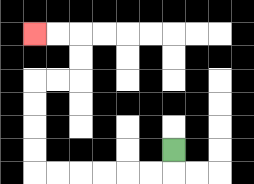{'start': '[7, 6]', 'end': '[1, 1]', 'path_directions': 'D,L,L,L,L,L,L,U,U,U,U,R,R,U,U,L,L', 'path_coordinates': '[[7, 6], [7, 7], [6, 7], [5, 7], [4, 7], [3, 7], [2, 7], [1, 7], [1, 6], [1, 5], [1, 4], [1, 3], [2, 3], [3, 3], [3, 2], [3, 1], [2, 1], [1, 1]]'}